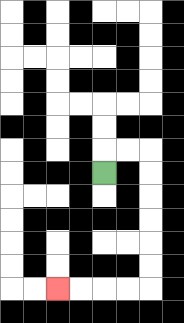{'start': '[4, 7]', 'end': '[2, 12]', 'path_directions': 'U,R,R,D,D,D,D,D,D,L,L,L,L', 'path_coordinates': '[[4, 7], [4, 6], [5, 6], [6, 6], [6, 7], [6, 8], [6, 9], [6, 10], [6, 11], [6, 12], [5, 12], [4, 12], [3, 12], [2, 12]]'}